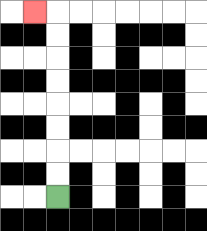{'start': '[2, 8]', 'end': '[1, 0]', 'path_directions': 'U,U,U,U,U,U,U,U,L', 'path_coordinates': '[[2, 8], [2, 7], [2, 6], [2, 5], [2, 4], [2, 3], [2, 2], [2, 1], [2, 0], [1, 0]]'}